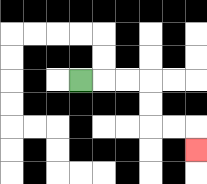{'start': '[3, 3]', 'end': '[8, 6]', 'path_directions': 'R,R,R,D,D,R,R,D', 'path_coordinates': '[[3, 3], [4, 3], [5, 3], [6, 3], [6, 4], [6, 5], [7, 5], [8, 5], [8, 6]]'}